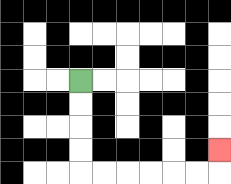{'start': '[3, 3]', 'end': '[9, 6]', 'path_directions': 'D,D,D,D,R,R,R,R,R,R,U', 'path_coordinates': '[[3, 3], [3, 4], [3, 5], [3, 6], [3, 7], [4, 7], [5, 7], [6, 7], [7, 7], [8, 7], [9, 7], [9, 6]]'}